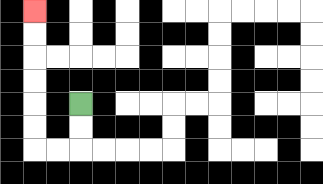{'start': '[3, 4]', 'end': '[1, 0]', 'path_directions': 'D,D,L,L,U,U,U,U,U,U', 'path_coordinates': '[[3, 4], [3, 5], [3, 6], [2, 6], [1, 6], [1, 5], [1, 4], [1, 3], [1, 2], [1, 1], [1, 0]]'}